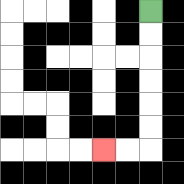{'start': '[6, 0]', 'end': '[4, 6]', 'path_directions': 'D,D,D,D,D,D,L,L', 'path_coordinates': '[[6, 0], [6, 1], [6, 2], [6, 3], [6, 4], [6, 5], [6, 6], [5, 6], [4, 6]]'}